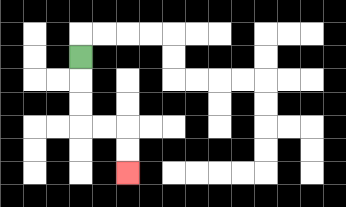{'start': '[3, 2]', 'end': '[5, 7]', 'path_directions': 'D,D,D,R,R,D,D', 'path_coordinates': '[[3, 2], [3, 3], [3, 4], [3, 5], [4, 5], [5, 5], [5, 6], [5, 7]]'}